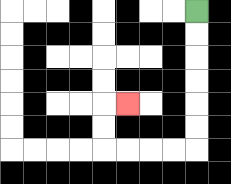{'start': '[8, 0]', 'end': '[5, 4]', 'path_directions': 'D,D,D,D,D,D,L,L,L,L,U,U,R', 'path_coordinates': '[[8, 0], [8, 1], [8, 2], [8, 3], [8, 4], [8, 5], [8, 6], [7, 6], [6, 6], [5, 6], [4, 6], [4, 5], [4, 4], [5, 4]]'}